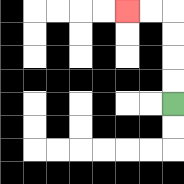{'start': '[7, 4]', 'end': '[5, 0]', 'path_directions': 'U,U,U,U,L,L', 'path_coordinates': '[[7, 4], [7, 3], [7, 2], [7, 1], [7, 0], [6, 0], [5, 0]]'}